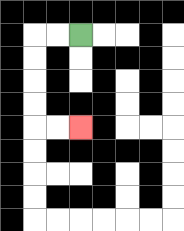{'start': '[3, 1]', 'end': '[3, 5]', 'path_directions': 'L,L,D,D,D,D,R,R', 'path_coordinates': '[[3, 1], [2, 1], [1, 1], [1, 2], [1, 3], [1, 4], [1, 5], [2, 5], [3, 5]]'}